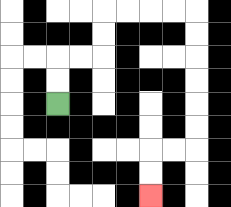{'start': '[2, 4]', 'end': '[6, 8]', 'path_directions': 'U,U,R,R,U,U,R,R,R,R,D,D,D,D,D,D,L,L,D,D', 'path_coordinates': '[[2, 4], [2, 3], [2, 2], [3, 2], [4, 2], [4, 1], [4, 0], [5, 0], [6, 0], [7, 0], [8, 0], [8, 1], [8, 2], [8, 3], [8, 4], [8, 5], [8, 6], [7, 6], [6, 6], [6, 7], [6, 8]]'}